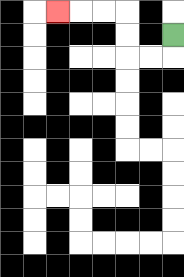{'start': '[7, 1]', 'end': '[2, 0]', 'path_directions': 'D,L,L,U,U,L,L,L', 'path_coordinates': '[[7, 1], [7, 2], [6, 2], [5, 2], [5, 1], [5, 0], [4, 0], [3, 0], [2, 0]]'}